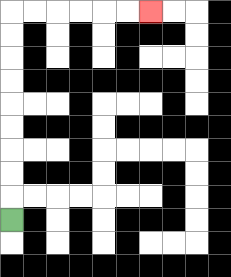{'start': '[0, 9]', 'end': '[6, 0]', 'path_directions': 'U,U,U,U,U,U,U,U,U,R,R,R,R,R,R', 'path_coordinates': '[[0, 9], [0, 8], [0, 7], [0, 6], [0, 5], [0, 4], [0, 3], [0, 2], [0, 1], [0, 0], [1, 0], [2, 0], [3, 0], [4, 0], [5, 0], [6, 0]]'}